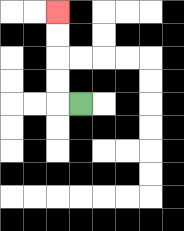{'start': '[3, 4]', 'end': '[2, 0]', 'path_directions': 'L,U,U,U,U', 'path_coordinates': '[[3, 4], [2, 4], [2, 3], [2, 2], [2, 1], [2, 0]]'}